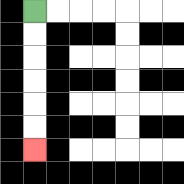{'start': '[1, 0]', 'end': '[1, 6]', 'path_directions': 'D,D,D,D,D,D', 'path_coordinates': '[[1, 0], [1, 1], [1, 2], [1, 3], [1, 4], [1, 5], [1, 6]]'}